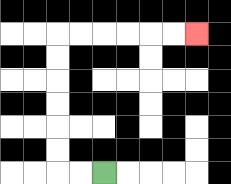{'start': '[4, 7]', 'end': '[8, 1]', 'path_directions': 'L,L,U,U,U,U,U,U,R,R,R,R,R,R', 'path_coordinates': '[[4, 7], [3, 7], [2, 7], [2, 6], [2, 5], [2, 4], [2, 3], [2, 2], [2, 1], [3, 1], [4, 1], [5, 1], [6, 1], [7, 1], [8, 1]]'}